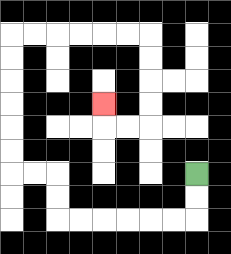{'start': '[8, 7]', 'end': '[4, 4]', 'path_directions': 'D,D,L,L,L,L,L,L,U,U,L,L,U,U,U,U,U,U,R,R,R,R,R,R,D,D,D,D,L,L,U', 'path_coordinates': '[[8, 7], [8, 8], [8, 9], [7, 9], [6, 9], [5, 9], [4, 9], [3, 9], [2, 9], [2, 8], [2, 7], [1, 7], [0, 7], [0, 6], [0, 5], [0, 4], [0, 3], [0, 2], [0, 1], [1, 1], [2, 1], [3, 1], [4, 1], [5, 1], [6, 1], [6, 2], [6, 3], [6, 4], [6, 5], [5, 5], [4, 5], [4, 4]]'}